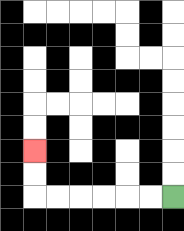{'start': '[7, 8]', 'end': '[1, 6]', 'path_directions': 'L,L,L,L,L,L,U,U', 'path_coordinates': '[[7, 8], [6, 8], [5, 8], [4, 8], [3, 8], [2, 8], [1, 8], [1, 7], [1, 6]]'}